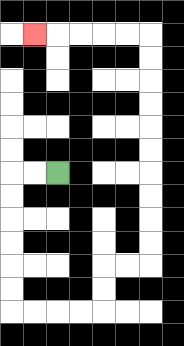{'start': '[2, 7]', 'end': '[1, 1]', 'path_directions': 'L,L,D,D,D,D,D,D,R,R,R,R,U,U,R,R,U,U,U,U,U,U,U,U,U,U,L,L,L,L,L', 'path_coordinates': '[[2, 7], [1, 7], [0, 7], [0, 8], [0, 9], [0, 10], [0, 11], [0, 12], [0, 13], [1, 13], [2, 13], [3, 13], [4, 13], [4, 12], [4, 11], [5, 11], [6, 11], [6, 10], [6, 9], [6, 8], [6, 7], [6, 6], [6, 5], [6, 4], [6, 3], [6, 2], [6, 1], [5, 1], [4, 1], [3, 1], [2, 1], [1, 1]]'}